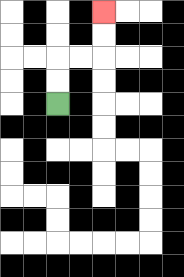{'start': '[2, 4]', 'end': '[4, 0]', 'path_directions': 'U,U,R,R,U,U', 'path_coordinates': '[[2, 4], [2, 3], [2, 2], [3, 2], [4, 2], [4, 1], [4, 0]]'}